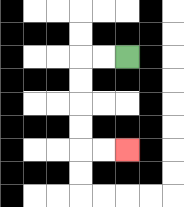{'start': '[5, 2]', 'end': '[5, 6]', 'path_directions': 'L,L,D,D,D,D,R,R', 'path_coordinates': '[[5, 2], [4, 2], [3, 2], [3, 3], [3, 4], [3, 5], [3, 6], [4, 6], [5, 6]]'}